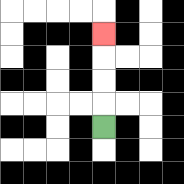{'start': '[4, 5]', 'end': '[4, 1]', 'path_directions': 'U,U,U,U', 'path_coordinates': '[[4, 5], [4, 4], [4, 3], [4, 2], [4, 1]]'}